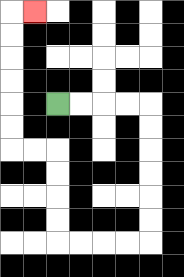{'start': '[2, 4]', 'end': '[1, 0]', 'path_directions': 'R,R,R,R,D,D,D,D,D,D,L,L,L,L,U,U,U,U,L,L,U,U,U,U,U,U,R', 'path_coordinates': '[[2, 4], [3, 4], [4, 4], [5, 4], [6, 4], [6, 5], [6, 6], [6, 7], [6, 8], [6, 9], [6, 10], [5, 10], [4, 10], [3, 10], [2, 10], [2, 9], [2, 8], [2, 7], [2, 6], [1, 6], [0, 6], [0, 5], [0, 4], [0, 3], [0, 2], [0, 1], [0, 0], [1, 0]]'}